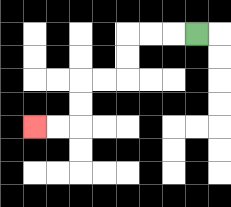{'start': '[8, 1]', 'end': '[1, 5]', 'path_directions': 'L,L,L,D,D,L,L,D,D,L,L', 'path_coordinates': '[[8, 1], [7, 1], [6, 1], [5, 1], [5, 2], [5, 3], [4, 3], [3, 3], [3, 4], [3, 5], [2, 5], [1, 5]]'}